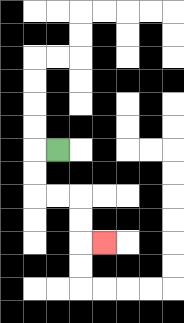{'start': '[2, 6]', 'end': '[4, 10]', 'path_directions': 'L,D,D,R,R,D,D,R', 'path_coordinates': '[[2, 6], [1, 6], [1, 7], [1, 8], [2, 8], [3, 8], [3, 9], [3, 10], [4, 10]]'}